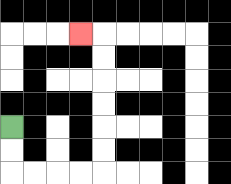{'start': '[0, 5]', 'end': '[3, 1]', 'path_directions': 'D,D,R,R,R,R,U,U,U,U,U,U,L', 'path_coordinates': '[[0, 5], [0, 6], [0, 7], [1, 7], [2, 7], [3, 7], [4, 7], [4, 6], [4, 5], [4, 4], [4, 3], [4, 2], [4, 1], [3, 1]]'}